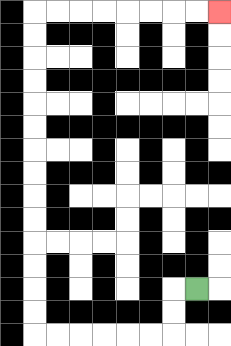{'start': '[8, 12]', 'end': '[9, 0]', 'path_directions': 'L,D,D,L,L,L,L,L,L,U,U,U,U,U,U,U,U,U,U,U,U,U,U,R,R,R,R,R,R,R,R', 'path_coordinates': '[[8, 12], [7, 12], [7, 13], [7, 14], [6, 14], [5, 14], [4, 14], [3, 14], [2, 14], [1, 14], [1, 13], [1, 12], [1, 11], [1, 10], [1, 9], [1, 8], [1, 7], [1, 6], [1, 5], [1, 4], [1, 3], [1, 2], [1, 1], [1, 0], [2, 0], [3, 0], [4, 0], [5, 0], [6, 0], [7, 0], [8, 0], [9, 0]]'}